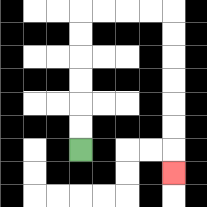{'start': '[3, 6]', 'end': '[7, 7]', 'path_directions': 'U,U,U,U,U,U,R,R,R,R,D,D,D,D,D,D,D', 'path_coordinates': '[[3, 6], [3, 5], [3, 4], [3, 3], [3, 2], [3, 1], [3, 0], [4, 0], [5, 0], [6, 0], [7, 0], [7, 1], [7, 2], [7, 3], [7, 4], [7, 5], [7, 6], [7, 7]]'}